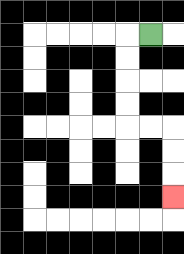{'start': '[6, 1]', 'end': '[7, 8]', 'path_directions': 'L,D,D,D,D,R,R,D,D,D', 'path_coordinates': '[[6, 1], [5, 1], [5, 2], [5, 3], [5, 4], [5, 5], [6, 5], [7, 5], [7, 6], [7, 7], [7, 8]]'}